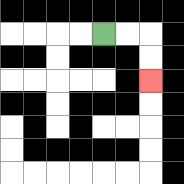{'start': '[4, 1]', 'end': '[6, 3]', 'path_directions': 'R,R,D,D', 'path_coordinates': '[[4, 1], [5, 1], [6, 1], [6, 2], [6, 3]]'}